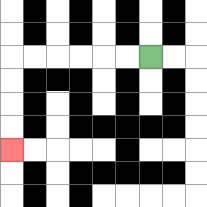{'start': '[6, 2]', 'end': '[0, 6]', 'path_directions': 'L,L,L,L,L,L,D,D,D,D', 'path_coordinates': '[[6, 2], [5, 2], [4, 2], [3, 2], [2, 2], [1, 2], [0, 2], [0, 3], [0, 4], [0, 5], [0, 6]]'}